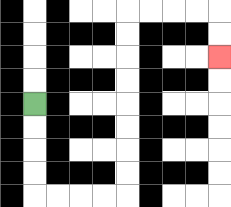{'start': '[1, 4]', 'end': '[9, 2]', 'path_directions': 'D,D,D,D,R,R,R,R,U,U,U,U,U,U,U,U,R,R,R,R,D,D', 'path_coordinates': '[[1, 4], [1, 5], [1, 6], [1, 7], [1, 8], [2, 8], [3, 8], [4, 8], [5, 8], [5, 7], [5, 6], [5, 5], [5, 4], [5, 3], [5, 2], [5, 1], [5, 0], [6, 0], [7, 0], [8, 0], [9, 0], [9, 1], [9, 2]]'}